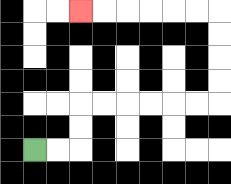{'start': '[1, 6]', 'end': '[3, 0]', 'path_directions': 'R,R,U,U,R,R,R,R,R,R,U,U,U,U,L,L,L,L,L,L', 'path_coordinates': '[[1, 6], [2, 6], [3, 6], [3, 5], [3, 4], [4, 4], [5, 4], [6, 4], [7, 4], [8, 4], [9, 4], [9, 3], [9, 2], [9, 1], [9, 0], [8, 0], [7, 0], [6, 0], [5, 0], [4, 0], [3, 0]]'}